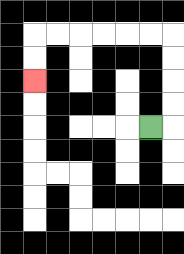{'start': '[6, 5]', 'end': '[1, 3]', 'path_directions': 'R,U,U,U,U,L,L,L,L,L,L,D,D', 'path_coordinates': '[[6, 5], [7, 5], [7, 4], [7, 3], [7, 2], [7, 1], [6, 1], [5, 1], [4, 1], [3, 1], [2, 1], [1, 1], [1, 2], [1, 3]]'}